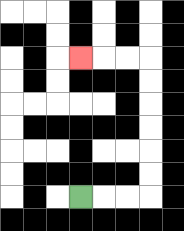{'start': '[3, 8]', 'end': '[3, 2]', 'path_directions': 'R,R,R,U,U,U,U,U,U,L,L,L', 'path_coordinates': '[[3, 8], [4, 8], [5, 8], [6, 8], [6, 7], [6, 6], [6, 5], [6, 4], [6, 3], [6, 2], [5, 2], [4, 2], [3, 2]]'}